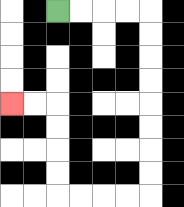{'start': '[2, 0]', 'end': '[0, 4]', 'path_directions': 'R,R,R,R,D,D,D,D,D,D,D,D,L,L,L,L,U,U,U,U,L,L', 'path_coordinates': '[[2, 0], [3, 0], [4, 0], [5, 0], [6, 0], [6, 1], [6, 2], [6, 3], [6, 4], [6, 5], [6, 6], [6, 7], [6, 8], [5, 8], [4, 8], [3, 8], [2, 8], [2, 7], [2, 6], [2, 5], [2, 4], [1, 4], [0, 4]]'}